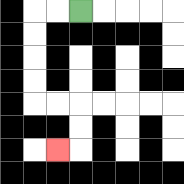{'start': '[3, 0]', 'end': '[2, 6]', 'path_directions': 'L,L,D,D,D,D,R,R,D,D,L', 'path_coordinates': '[[3, 0], [2, 0], [1, 0], [1, 1], [1, 2], [1, 3], [1, 4], [2, 4], [3, 4], [3, 5], [3, 6], [2, 6]]'}